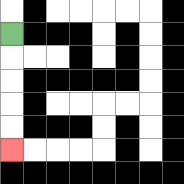{'start': '[0, 1]', 'end': '[0, 6]', 'path_directions': 'D,D,D,D,D', 'path_coordinates': '[[0, 1], [0, 2], [0, 3], [0, 4], [0, 5], [0, 6]]'}